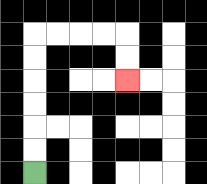{'start': '[1, 7]', 'end': '[5, 3]', 'path_directions': 'U,U,U,U,U,U,R,R,R,R,D,D', 'path_coordinates': '[[1, 7], [1, 6], [1, 5], [1, 4], [1, 3], [1, 2], [1, 1], [2, 1], [3, 1], [4, 1], [5, 1], [5, 2], [5, 3]]'}